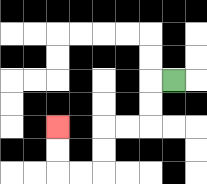{'start': '[7, 3]', 'end': '[2, 5]', 'path_directions': 'L,D,D,L,L,D,D,L,L,U,U', 'path_coordinates': '[[7, 3], [6, 3], [6, 4], [6, 5], [5, 5], [4, 5], [4, 6], [4, 7], [3, 7], [2, 7], [2, 6], [2, 5]]'}